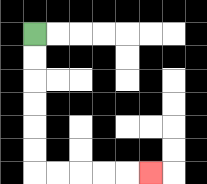{'start': '[1, 1]', 'end': '[6, 7]', 'path_directions': 'D,D,D,D,D,D,R,R,R,R,R', 'path_coordinates': '[[1, 1], [1, 2], [1, 3], [1, 4], [1, 5], [1, 6], [1, 7], [2, 7], [3, 7], [4, 7], [5, 7], [6, 7]]'}